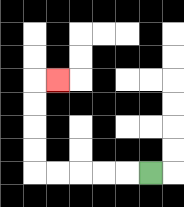{'start': '[6, 7]', 'end': '[2, 3]', 'path_directions': 'L,L,L,L,L,U,U,U,U,R', 'path_coordinates': '[[6, 7], [5, 7], [4, 7], [3, 7], [2, 7], [1, 7], [1, 6], [1, 5], [1, 4], [1, 3], [2, 3]]'}